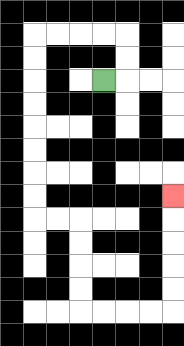{'start': '[4, 3]', 'end': '[7, 8]', 'path_directions': 'R,U,U,L,L,L,L,D,D,D,D,D,D,D,D,R,R,D,D,D,D,R,R,R,R,U,U,U,U,U', 'path_coordinates': '[[4, 3], [5, 3], [5, 2], [5, 1], [4, 1], [3, 1], [2, 1], [1, 1], [1, 2], [1, 3], [1, 4], [1, 5], [1, 6], [1, 7], [1, 8], [1, 9], [2, 9], [3, 9], [3, 10], [3, 11], [3, 12], [3, 13], [4, 13], [5, 13], [6, 13], [7, 13], [7, 12], [7, 11], [7, 10], [7, 9], [7, 8]]'}